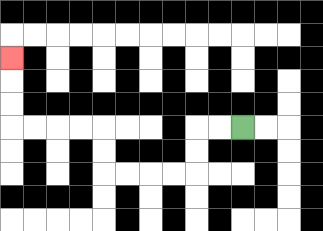{'start': '[10, 5]', 'end': '[0, 2]', 'path_directions': 'L,L,D,D,L,L,L,L,U,U,L,L,L,L,U,U,U', 'path_coordinates': '[[10, 5], [9, 5], [8, 5], [8, 6], [8, 7], [7, 7], [6, 7], [5, 7], [4, 7], [4, 6], [4, 5], [3, 5], [2, 5], [1, 5], [0, 5], [0, 4], [0, 3], [0, 2]]'}